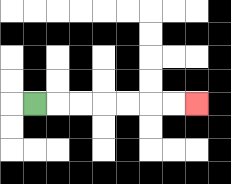{'start': '[1, 4]', 'end': '[8, 4]', 'path_directions': 'R,R,R,R,R,R,R', 'path_coordinates': '[[1, 4], [2, 4], [3, 4], [4, 4], [5, 4], [6, 4], [7, 4], [8, 4]]'}